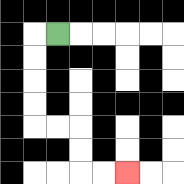{'start': '[2, 1]', 'end': '[5, 7]', 'path_directions': 'L,D,D,D,D,R,R,D,D,R,R', 'path_coordinates': '[[2, 1], [1, 1], [1, 2], [1, 3], [1, 4], [1, 5], [2, 5], [3, 5], [3, 6], [3, 7], [4, 7], [5, 7]]'}